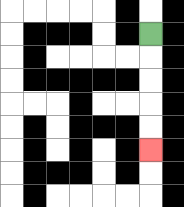{'start': '[6, 1]', 'end': '[6, 6]', 'path_directions': 'D,D,D,D,D', 'path_coordinates': '[[6, 1], [6, 2], [6, 3], [6, 4], [6, 5], [6, 6]]'}